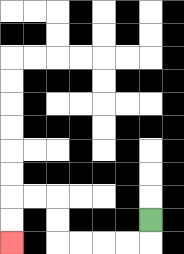{'start': '[6, 9]', 'end': '[0, 10]', 'path_directions': 'D,L,L,L,L,U,U,L,L,D,D', 'path_coordinates': '[[6, 9], [6, 10], [5, 10], [4, 10], [3, 10], [2, 10], [2, 9], [2, 8], [1, 8], [0, 8], [0, 9], [0, 10]]'}